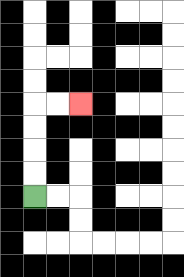{'start': '[1, 8]', 'end': '[3, 4]', 'path_directions': 'U,U,U,U,R,R', 'path_coordinates': '[[1, 8], [1, 7], [1, 6], [1, 5], [1, 4], [2, 4], [3, 4]]'}